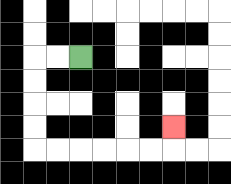{'start': '[3, 2]', 'end': '[7, 5]', 'path_directions': 'L,L,D,D,D,D,R,R,R,R,R,R,U', 'path_coordinates': '[[3, 2], [2, 2], [1, 2], [1, 3], [1, 4], [1, 5], [1, 6], [2, 6], [3, 6], [4, 6], [5, 6], [6, 6], [7, 6], [7, 5]]'}